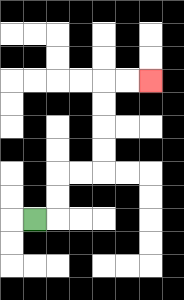{'start': '[1, 9]', 'end': '[6, 3]', 'path_directions': 'R,U,U,R,R,U,U,U,U,R,R', 'path_coordinates': '[[1, 9], [2, 9], [2, 8], [2, 7], [3, 7], [4, 7], [4, 6], [4, 5], [4, 4], [4, 3], [5, 3], [6, 3]]'}